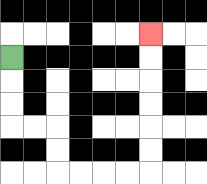{'start': '[0, 2]', 'end': '[6, 1]', 'path_directions': 'D,D,D,R,R,D,D,R,R,R,R,U,U,U,U,U,U', 'path_coordinates': '[[0, 2], [0, 3], [0, 4], [0, 5], [1, 5], [2, 5], [2, 6], [2, 7], [3, 7], [4, 7], [5, 7], [6, 7], [6, 6], [6, 5], [6, 4], [6, 3], [6, 2], [6, 1]]'}